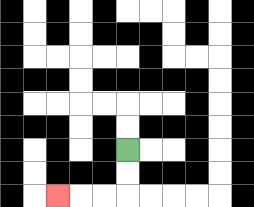{'start': '[5, 6]', 'end': '[2, 8]', 'path_directions': 'D,D,L,L,L', 'path_coordinates': '[[5, 6], [5, 7], [5, 8], [4, 8], [3, 8], [2, 8]]'}